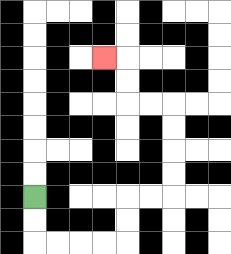{'start': '[1, 8]', 'end': '[4, 2]', 'path_directions': 'D,D,R,R,R,R,U,U,R,R,U,U,U,U,L,L,U,U,L', 'path_coordinates': '[[1, 8], [1, 9], [1, 10], [2, 10], [3, 10], [4, 10], [5, 10], [5, 9], [5, 8], [6, 8], [7, 8], [7, 7], [7, 6], [7, 5], [7, 4], [6, 4], [5, 4], [5, 3], [5, 2], [4, 2]]'}